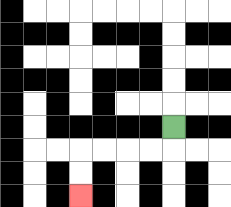{'start': '[7, 5]', 'end': '[3, 8]', 'path_directions': 'D,L,L,L,L,D,D', 'path_coordinates': '[[7, 5], [7, 6], [6, 6], [5, 6], [4, 6], [3, 6], [3, 7], [3, 8]]'}